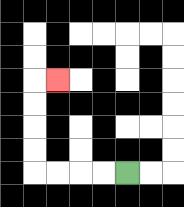{'start': '[5, 7]', 'end': '[2, 3]', 'path_directions': 'L,L,L,L,U,U,U,U,R', 'path_coordinates': '[[5, 7], [4, 7], [3, 7], [2, 7], [1, 7], [1, 6], [1, 5], [1, 4], [1, 3], [2, 3]]'}